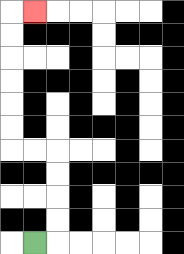{'start': '[1, 10]', 'end': '[1, 0]', 'path_directions': 'R,U,U,U,U,L,L,U,U,U,U,U,U,R', 'path_coordinates': '[[1, 10], [2, 10], [2, 9], [2, 8], [2, 7], [2, 6], [1, 6], [0, 6], [0, 5], [0, 4], [0, 3], [0, 2], [0, 1], [0, 0], [1, 0]]'}